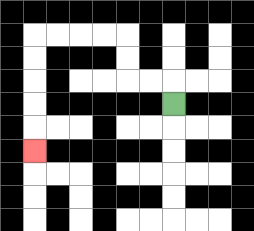{'start': '[7, 4]', 'end': '[1, 6]', 'path_directions': 'U,L,L,U,U,L,L,L,L,D,D,D,D,D', 'path_coordinates': '[[7, 4], [7, 3], [6, 3], [5, 3], [5, 2], [5, 1], [4, 1], [3, 1], [2, 1], [1, 1], [1, 2], [1, 3], [1, 4], [1, 5], [1, 6]]'}